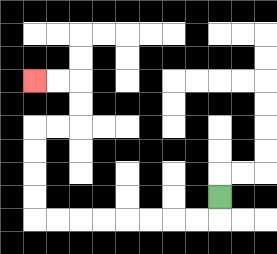{'start': '[9, 8]', 'end': '[1, 3]', 'path_directions': 'D,L,L,L,L,L,L,L,L,U,U,U,U,R,R,U,U,L,L', 'path_coordinates': '[[9, 8], [9, 9], [8, 9], [7, 9], [6, 9], [5, 9], [4, 9], [3, 9], [2, 9], [1, 9], [1, 8], [1, 7], [1, 6], [1, 5], [2, 5], [3, 5], [3, 4], [3, 3], [2, 3], [1, 3]]'}